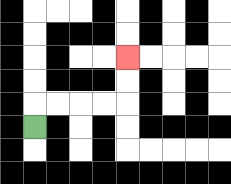{'start': '[1, 5]', 'end': '[5, 2]', 'path_directions': 'U,R,R,R,R,U,U', 'path_coordinates': '[[1, 5], [1, 4], [2, 4], [3, 4], [4, 4], [5, 4], [5, 3], [5, 2]]'}